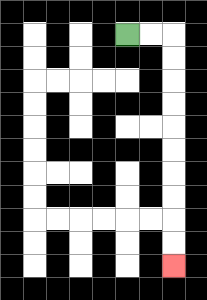{'start': '[5, 1]', 'end': '[7, 11]', 'path_directions': 'R,R,D,D,D,D,D,D,D,D,D,D', 'path_coordinates': '[[5, 1], [6, 1], [7, 1], [7, 2], [7, 3], [7, 4], [7, 5], [7, 6], [7, 7], [7, 8], [7, 9], [7, 10], [7, 11]]'}